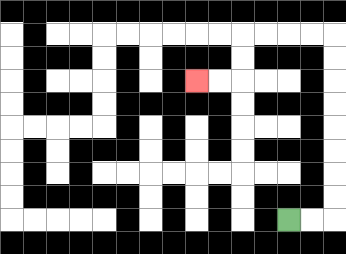{'start': '[12, 9]', 'end': '[8, 3]', 'path_directions': 'R,R,U,U,U,U,U,U,U,U,L,L,L,L,D,D,L,L', 'path_coordinates': '[[12, 9], [13, 9], [14, 9], [14, 8], [14, 7], [14, 6], [14, 5], [14, 4], [14, 3], [14, 2], [14, 1], [13, 1], [12, 1], [11, 1], [10, 1], [10, 2], [10, 3], [9, 3], [8, 3]]'}